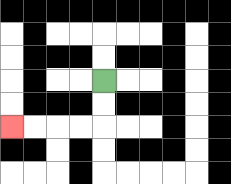{'start': '[4, 3]', 'end': '[0, 5]', 'path_directions': 'D,D,L,L,L,L', 'path_coordinates': '[[4, 3], [4, 4], [4, 5], [3, 5], [2, 5], [1, 5], [0, 5]]'}